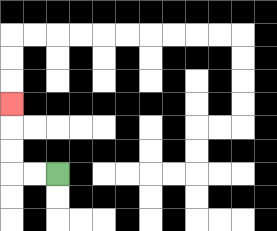{'start': '[2, 7]', 'end': '[0, 4]', 'path_directions': 'L,L,U,U,U', 'path_coordinates': '[[2, 7], [1, 7], [0, 7], [0, 6], [0, 5], [0, 4]]'}